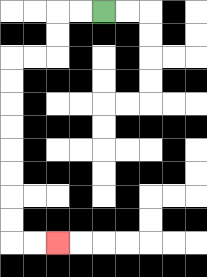{'start': '[4, 0]', 'end': '[2, 10]', 'path_directions': 'L,L,D,D,L,L,D,D,D,D,D,D,D,D,R,R', 'path_coordinates': '[[4, 0], [3, 0], [2, 0], [2, 1], [2, 2], [1, 2], [0, 2], [0, 3], [0, 4], [0, 5], [0, 6], [0, 7], [0, 8], [0, 9], [0, 10], [1, 10], [2, 10]]'}